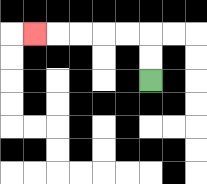{'start': '[6, 3]', 'end': '[1, 1]', 'path_directions': 'U,U,L,L,L,L,L', 'path_coordinates': '[[6, 3], [6, 2], [6, 1], [5, 1], [4, 1], [3, 1], [2, 1], [1, 1]]'}